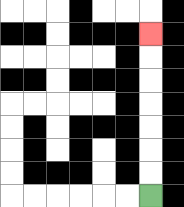{'start': '[6, 8]', 'end': '[6, 1]', 'path_directions': 'U,U,U,U,U,U,U', 'path_coordinates': '[[6, 8], [6, 7], [6, 6], [6, 5], [6, 4], [6, 3], [6, 2], [6, 1]]'}